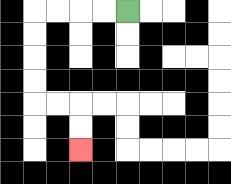{'start': '[5, 0]', 'end': '[3, 6]', 'path_directions': 'L,L,L,L,D,D,D,D,R,R,D,D', 'path_coordinates': '[[5, 0], [4, 0], [3, 0], [2, 0], [1, 0], [1, 1], [1, 2], [1, 3], [1, 4], [2, 4], [3, 4], [3, 5], [3, 6]]'}